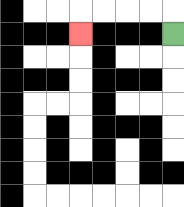{'start': '[7, 1]', 'end': '[3, 1]', 'path_directions': 'U,L,L,L,L,D', 'path_coordinates': '[[7, 1], [7, 0], [6, 0], [5, 0], [4, 0], [3, 0], [3, 1]]'}